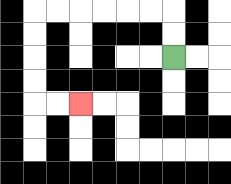{'start': '[7, 2]', 'end': '[3, 4]', 'path_directions': 'U,U,L,L,L,L,L,L,D,D,D,D,R,R', 'path_coordinates': '[[7, 2], [7, 1], [7, 0], [6, 0], [5, 0], [4, 0], [3, 0], [2, 0], [1, 0], [1, 1], [1, 2], [1, 3], [1, 4], [2, 4], [3, 4]]'}